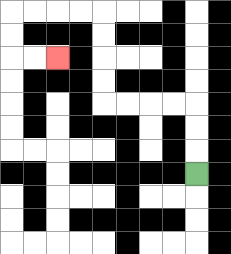{'start': '[8, 7]', 'end': '[2, 2]', 'path_directions': 'U,U,U,L,L,L,L,U,U,U,U,L,L,L,L,D,D,R,R', 'path_coordinates': '[[8, 7], [8, 6], [8, 5], [8, 4], [7, 4], [6, 4], [5, 4], [4, 4], [4, 3], [4, 2], [4, 1], [4, 0], [3, 0], [2, 0], [1, 0], [0, 0], [0, 1], [0, 2], [1, 2], [2, 2]]'}